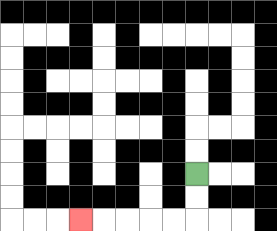{'start': '[8, 7]', 'end': '[3, 9]', 'path_directions': 'D,D,L,L,L,L,L', 'path_coordinates': '[[8, 7], [8, 8], [8, 9], [7, 9], [6, 9], [5, 9], [4, 9], [3, 9]]'}